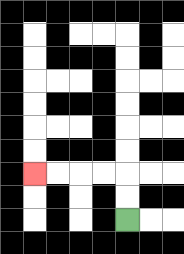{'start': '[5, 9]', 'end': '[1, 7]', 'path_directions': 'U,U,L,L,L,L', 'path_coordinates': '[[5, 9], [5, 8], [5, 7], [4, 7], [3, 7], [2, 7], [1, 7]]'}